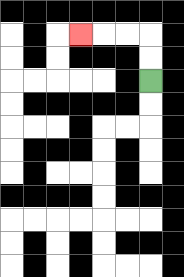{'start': '[6, 3]', 'end': '[3, 1]', 'path_directions': 'U,U,L,L,L', 'path_coordinates': '[[6, 3], [6, 2], [6, 1], [5, 1], [4, 1], [3, 1]]'}